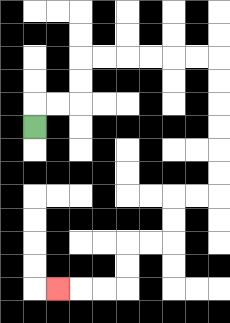{'start': '[1, 5]', 'end': '[2, 12]', 'path_directions': 'U,R,R,U,U,R,R,R,R,R,R,D,D,D,D,D,D,L,L,D,D,L,L,D,D,L,L,L', 'path_coordinates': '[[1, 5], [1, 4], [2, 4], [3, 4], [3, 3], [3, 2], [4, 2], [5, 2], [6, 2], [7, 2], [8, 2], [9, 2], [9, 3], [9, 4], [9, 5], [9, 6], [9, 7], [9, 8], [8, 8], [7, 8], [7, 9], [7, 10], [6, 10], [5, 10], [5, 11], [5, 12], [4, 12], [3, 12], [2, 12]]'}